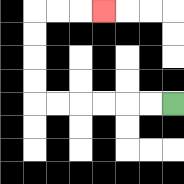{'start': '[7, 4]', 'end': '[4, 0]', 'path_directions': 'L,L,L,L,L,L,U,U,U,U,R,R,R', 'path_coordinates': '[[7, 4], [6, 4], [5, 4], [4, 4], [3, 4], [2, 4], [1, 4], [1, 3], [1, 2], [1, 1], [1, 0], [2, 0], [3, 0], [4, 0]]'}